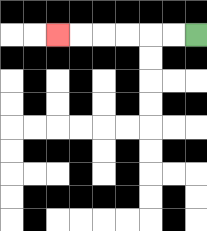{'start': '[8, 1]', 'end': '[2, 1]', 'path_directions': 'L,L,L,L,L,L', 'path_coordinates': '[[8, 1], [7, 1], [6, 1], [5, 1], [4, 1], [3, 1], [2, 1]]'}